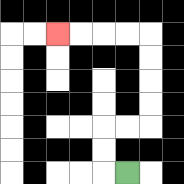{'start': '[5, 7]', 'end': '[2, 1]', 'path_directions': 'L,U,U,R,R,U,U,U,U,L,L,L,L', 'path_coordinates': '[[5, 7], [4, 7], [4, 6], [4, 5], [5, 5], [6, 5], [6, 4], [6, 3], [6, 2], [6, 1], [5, 1], [4, 1], [3, 1], [2, 1]]'}